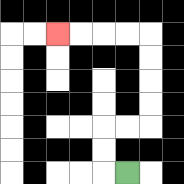{'start': '[5, 7]', 'end': '[2, 1]', 'path_directions': 'L,U,U,R,R,U,U,U,U,L,L,L,L', 'path_coordinates': '[[5, 7], [4, 7], [4, 6], [4, 5], [5, 5], [6, 5], [6, 4], [6, 3], [6, 2], [6, 1], [5, 1], [4, 1], [3, 1], [2, 1]]'}